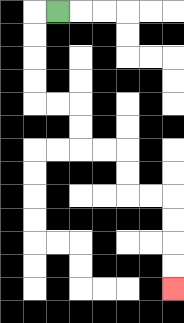{'start': '[2, 0]', 'end': '[7, 12]', 'path_directions': 'L,D,D,D,D,R,R,D,D,R,R,D,D,R,R,D,D,D,D', 'path_coordinates': '[[2, 0], [1, 0], [1, 1], [1, 2], [1, 3], [1, 4], [2, 4], [3, 4], [3, 5], [3, 6], [4, 6], [5, 6], [5, 7], [5, 8], [6, 8], [7, 8], [7, 9], [7, 10], [7, 11], [7, 12]]'}